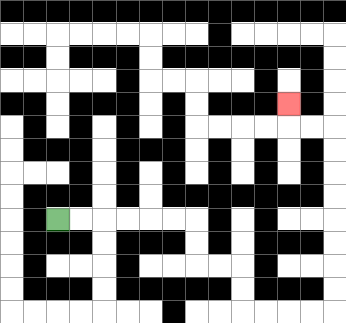{'start': '[2, 9]', 'end': '[12, 4]', 'path_directions': 'R,R,R,R,R,R,D,D,R,R,D,D,R,R,R,R,U,U,U,U,U,U,U,U,L,L,U', 'path_coordinates': '[[2, 9], [3, 9], [4, 9], [5, 9], [6, 9], [7, 9], [8, 9], [8, 10], [8, 11], [9, 11], [10, 11], [10, 12], [10, 13], [11, 13], [12, 13], [13, 13], [14, 13], [14, 12], [14, 11], [14, 10], [14, 9], [14, 8], [14, 7], [14, 6], [14, 5], [13, 5], [12, 5], [12, 4]]'}